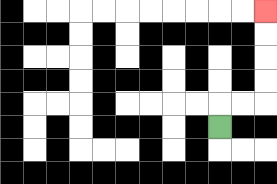{'start': '[9, 5]', 'end': '[11, 0]', 'path_directions': 'U,R,R,U,U,U,U', 'path_coordinates': '[[9, 5], [9, 4], [10, 4], [11, 4], [11, 3], [11, 2], [11, 1], [11, 0]]'}